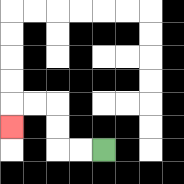{'start': '[4, 6]', 'end': '[0, 5]', 'path_directions': 'L,L,U,U,L,L,D', 'path_coordinates': '[[4, 6], [3, 6], [2, 6], [2, 5], [2, 4], [1, 4], [0, 4], [0, 5]]'}